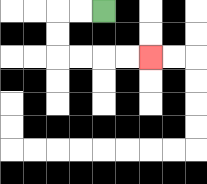{'start': '[4, 0]', 'end': '[6, 2]', 'path_directions': 'L,L,D,D,R,R,R,R', 'path_coordinates': '[[4, 0], [3, 0], [2, 0], [2, 1], [2, 2], [3, 2], [4, 2], [5, 2], [6, 2]]'}